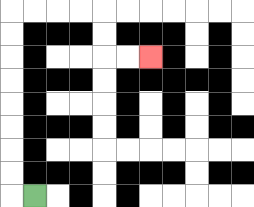{'start': '[1, 8]', 'end': '[6, 2]', 'path_directions': 'L,U,U,U,U,U,U,U,U,R,R,R,R,D,D,R,R', 'path_coordinates': '[[1, 8], [0, 8], [0, 7], [0, 6], [0, 5], [0, 4], [0, 3], [0, 2], [0, 1], [0, 0], [1, 0], [2, 0], [3, 0], [4, 0], [4, 1], [4, 2], [5, 2], [6, 2]]'}